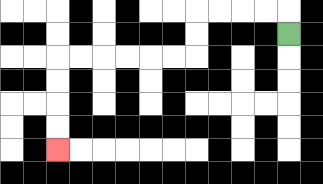{'start': '[12, 1]', 'end': '[2, 6]', 'path_directions': 'U,L,L,L,L,D,D,L,L,L,L,L,L,D,D,D,D', 'path_coordinates': '[[12, 1], [12, 0], [11, 0], [10, 0], [9, 0], [8, 0], [8, 1], [8, 2], [7, 2], [6, 2], [5, 2], [4, 2], [3, 2], [2, 2], [2, 3], [2, 4], [2, 5], [2, 6]]'}